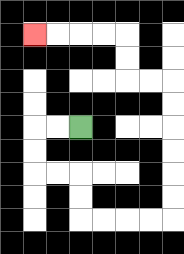{'start': '[3, 5]', 'end': '[1, 1]', 'path_directions': 'L,L,D,D,R,R,D,D,R,R,R,R,U,U,U,U,U,U,L,L,U,U,L,L,L,L', 'path_coordinates': '[[3, 5], [2, 5], [1, 5], [1, 6], [1, 7], [2, 7], [3, 7], [3, 8], [3, 9], [4, 9], [5, 9], [6, 9], [7, 9], [7, 8], [7, 7], [7, 6], [7, 5], [7, 4], [7, 3], [6, 3], [5, 3], [5, 2], [5, 1], [4, 1], [3, 1], [2, 1], [1, 1]]'}